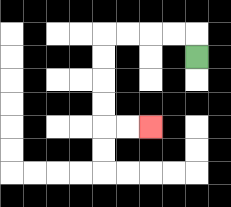{'start': '[8, 2]', 'end': '[6, 5]', 'path_directions': 'U,L,L,L,L,D,D,D,D,R,R', 'path_coordinates': '[[8, 2], [8, 1], [7, 1], [6, 1], [5, 1], [4, 1], [4, 2], [4, 3], [4, 4], [4, 5], [5, 5], [6, 5]]'}